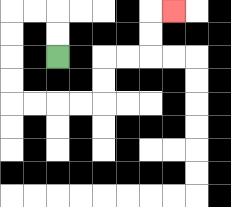{'start': '[2, 2]', 'end': '[7, 0]', 'path_directions': 'U,U,L,L,D,D,D,D,R,R,R,R,U,U,R,R,U,U,R', 'path_coordinates': '[[2, 2], [2, 1], [2, 0], [1, 0], [0, 0], [0, 1], [0, 2], [0, 3], [0, 4], [1, 4], [2, 4], [3, 4], [4, 4], [4, 3], [4, 2], [5, 2], [6, 2], [6, 1], [6, 0], [7, 0]]'}